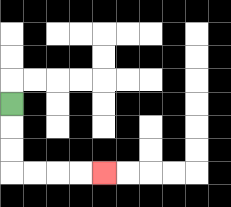{'start': '[0, 4]', 'end': '[4, 7]', 'path_directions': 'D,D,D,R,R,R,R', 'path_coordinates': '[[0, 4], [0, 5], [0, 6], [0, 7], [1, 7], [2, 7], [3, 7], [4, 7]]'}